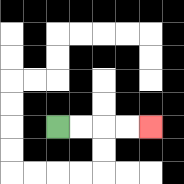{'start': '[2, 5]', 'end': '[6, 5]', 'path_directions': 'R,R,R,R', 'path_coordinates': '[[2, 5], [3, 5], [4, 5], [5, 5], [6, 5]]'}